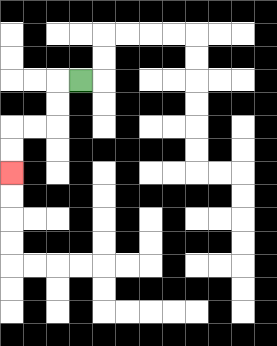{'start': '[3, 3]', 'end': '[0, 7]', 'path_directions': 'L,D,D,L,L,D,D', 'path_coordinates': '[[3, 3], [2, 3], [2, 4], [2, 5], [1, 5], [0, 5], [0, 6], [0, 7]]'}